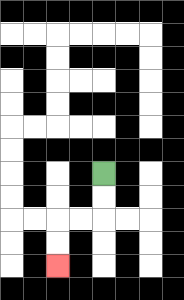{'start': '[4, 7]', 'end': '[2, 11]', 'path_directions': 'D,D,L,L,D,D', 'path_coordinates': '[[4, 7], [4, 8], [4, 9], [3, 9], [2, 9], [2, 10], [2, 11]]'}